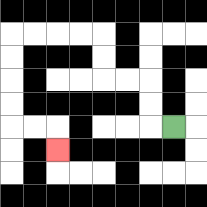{'start': '[7, 5]', 'end': '[2, 6]', 'path_directions': 'L,U,U,L,L,U,U,L,L,L,L,D,D,D,D,R,R,D', 'path_coordinates': '[[7, 5], [6, 5], [6, 4], [6, 3], [5, 3], [4, 3], [4, 2], [4, 1], [3, 1], [2, 1], [1, 1], [0, 1], [0, 2], [0, 3], [0, 4], [0, 5], [1, 5], [2, 5], [2, 6]]'}